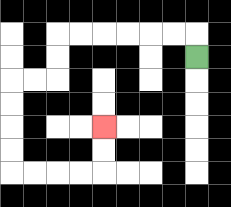{'start': '[8, 2]', 'end': '[4, 5]', 'path_directions': 'U,L,L,L,L,L,L,D,D,L,L,D,D,D,D,R,R,R,R,U,U', 'path_coordinates': '[[8, 2], [8, 1], [7, 1], [6, 1], [5, 1], [4, 1], [3, 1], [2, 1], [2, 2], [2, 3], [1, 3], [0, 3], [0, 4], [0, 5], [0, 6], [0, 7], [1, 7], [2, 7], [3, 7], [4, 7], [4, 6], [4, 5]]'}